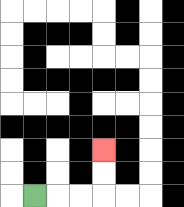{'start': '[1, 8]', 'end': '[4, 6]', 'path_directions': 'R,R,R,U,U', 'path_coordinates': '[[1, 8], [2, 8], [3, 8], [4, 8], [4, 7], [4, 6]]'}